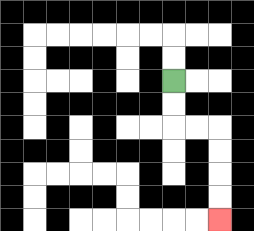{'start': '[7, 3]', 'end': '[9, 9]', 'path_directions': 'D,D,R,R,D,D,D,D', 'path_coordinates': '[[7, 3], [7, 4], [7, 5], [8, 5], [9, 5], [9, 6], [9, 7], [9, 8], [9, 9]]'}